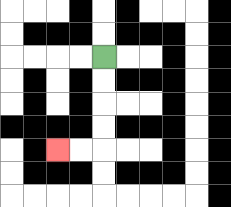{'start': '[4, 2]', 'end': '[2, 6]', 'path_directions': 'D,D,D,D,L,L', 'path_coordinates': '[[4, 2], [4, 3], [4, 4], [4, 5], [4, 6], [3, 6], [2, 6]]'}